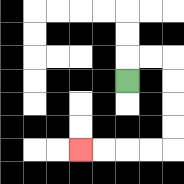{'start': '[5, 3]', 'end': '[3, 6]', 'path_directions': 'U,R,R,D,D,D,D,L,L,L,L', 'path_coordinates': '[[5, 3], [5, 2], [6, 2], [7, 2], [7, 3], [7, 4], [7, 5], [7, 6], [6, 6], [5, 6], [4, 6], [3, 6]]'}